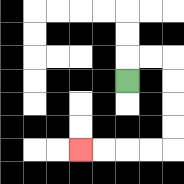{'start': '[5, 3]', 'end': '[3, 6]', 'path_directions': 'U,R,R,D,D,D,D,L,L,L,L', 'path_coordinates': '[[5, 3], [5, 2], [6, 2], [7, 2], [7, 3], [7, 4], [7, 5], [7, 6], [6, 6], [5, 6], [4, 6], [3, 6]]'}